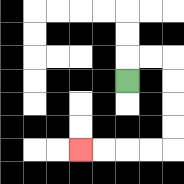{'start': '[5, 3]', 'end': '[3, 6]', 'path_directions': 'U,R,R,D,D,D,D,L,L,L,L', 'path_coordinates': '[[5, 3], [5, 2], [6, 2], [7, 2], [7, 3], [7, 4], [7, 5], [7, 6], [6, 6], [5, 6], [4, 6], [3, 6]]'}